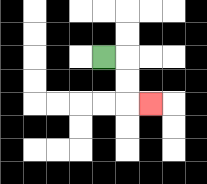{'start': '[4, 2]', 'end': '[6, 4]', 'path_directions': 'R,D,D,R', 'path_coordinates': '[[4, 2], [5, 2], [5, 3], [5, 4], [6, 4]]'}